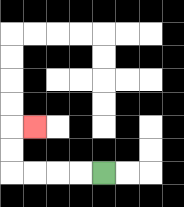{'start': '[4, 7]', 'end': '[1, 5]', 'path_directions': 'L,L,L,L,U,U,R', 'path_coordinates': '[[4, 7], [3, 7], [2, 7], [1, 7], [0, 7], [0, 6], [0, 5], [1, 5]]'}